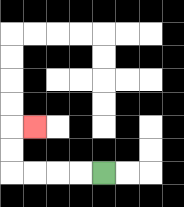{'start': '[4, 7]', 'end': '[1, 5]', 'path_directions': 'L,L,L,L,U,U,R', 'path_coordinates': '[[4, 7], [3, 7], [2, 7], [1, 7], [0, 7], [0, 6], [0, 5], [1, 5]]'}